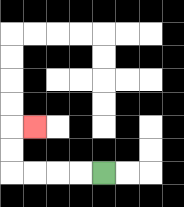{'start': '[4, 7]', 'end': '[1, 5]', 'path_directions': 'L,L,L,L,U,U,R', 'path_coordinates': '[[4, 7], [3, 7], [2, 7], [1, 7], [0, 7], [0, 6], [0, 5], [1, 5]]'}